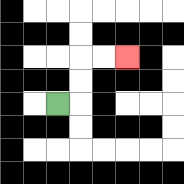{'start': '[2, 4]', 'end': '[5, 2]', 'path_directions': 'R,U,U,R,R', 'path_coordinates': '[[2, 4], [3, 4], [3, 3], [3, 2], [4, 2], [5, 2]]'}